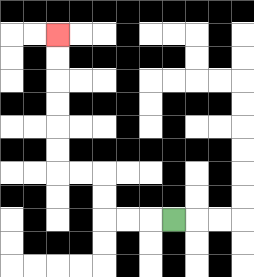{'start': '[7, 9]', 'end': '[2, 1]', 'path_directions': 'L,L,L,U,U,L,L,U,U,U,U,U,U', 'path_coordinates': '[[7, 9], [6, 9], [5, 9], [4, 9], [4, 8], [4, 7], [3, 7], [2, 7], [2, 6], [2, 5], [2, 4], [2, 3], [2, 2], [2, 1]]'}